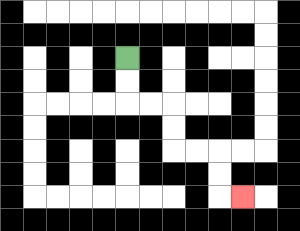{'start': '[5, 2]', 'end': '[10, 8]', 'path_directions': 'D,D,R,R,D,D,R,R,D,D,R', 'path_coordinates': '[[5, 2], [5, 3], [5, 4], [6, 4], [7, 4], [7, 5], [7, 6], [8, 6], [9, 6], [9, 7], [9, 8], [10, 8]]'}